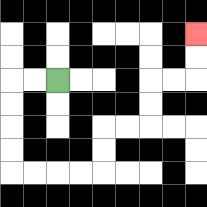{'start': '[2, 3]', 'end': '[8, 1]', 'path_directions': 'L,L,D,D,D,D,R,R,R,R,U,U,R,R,U,U,R,R,U,U', 'path_coordinates': '[[2, 3], [1, 3], [0, 3], [0, 4], [0, 5], [0, 6], [0, 7], [1, 7], [2, 7], [3, 7], [4, 7], [4, 6], [4, 5], [5, 5], [6, 5], [6, 4], [6, 3], [7, 3], [8, 3], [8, 2], [8, 1]]'}